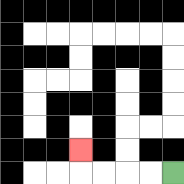{'start': '[7, 7]', 'end': '[3, 6]', 'path_directions': 'L,L,L,L,U', 'path_coordinates': '[[7, 7], [6, 7], [5, 7], [4, 7], [3, 7], [3, 6]]'}